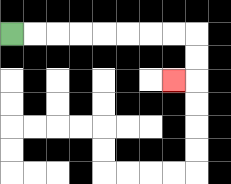{'start': '[0, 1]', 'end': '[7, 3]', 'path_directions': 'R,R,R,R,R,R,R,R,D,D,L', 'path_coordinates': '[[0, 1], [1, 1], [2, 1], [3, 1], [4, 1], [5, 1], [6, 1], [7, 1], [8, 1], [8, 2], [8, 3], [7, 3]]'}